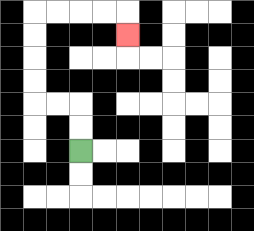{'start': '[3, 6]', 'end': '[5, 1]', 'path_directions': 'U,U,L,L,U,U,U,U,R,R,R,R,D', 'path_coordinates': '[[3, 6], [3, 5], [3, 4], [2, 4], [1, 4], [1, 3], [1, 2], [1, 1], [1, 0], [2, 0], [3, 0], [4, 0], [5, 0], [5, 1]]'}